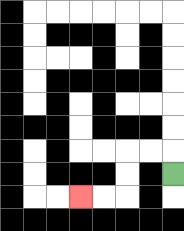{'start': '[7, 7]', 'end': '[3, 8]', 'path_directions': 'U,L,L,D,D,L,L', 'path_coordinates': '[[7, 7], [7, 6], [6, 6], [5, 6], [5, 7], [5, 8], [4, 8], [3, 8]]'}